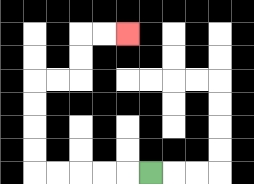{'start': '[6, 7]', 'end': '[5, 1]', 'path_directions': 'L,L,L,L,L,U,U,U,U,R,R,U,U,R,R', 'path_coordinates': '[[6, 7], [5, 7], [4, 7], [3, 7], [2, 7], [1, 7], [1, 6], [1, 5], [1, 4], [1, 3], [2, 3], [3, 3], [3, 2], [3, 1], [4, 1], [5, 1]]'}